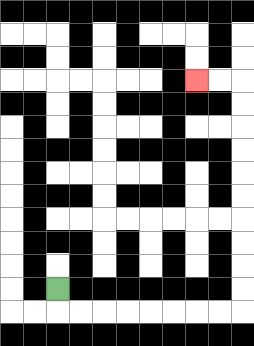{'start': '[2, 12]', 'end': '[8, 3]', 'path_directions': 'D,R,R,R,R,R,R,R,R,U,U,U,U,U,U,U,U,U,U,L,L', 'path_coordinates': '[[2, 12], [2, 13], [3, 13], [4, 13], [5, 13], [6, 13], [7, 13], [8, 13], [9, 13], [10, 13], [10, 12], [10, 11], [10, 10], [10, 9], [10, 8], [10, 7], [10, 6], [10, 5], [10, 4], [10, 3], [9, 3], [8, 3]]'}